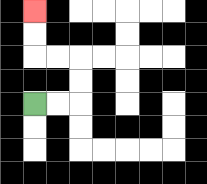{'start': '[1, 4]', 'end': '[1, 0]', 'path_directions': 'R,R,U,U,L,L,U,U', 'path_coordinates': '[[1, 4], [2, 4], [3, 4], [3, 3], [3, 2], [2, 2], [1, 2], [1, 1], [1, 0]]'}